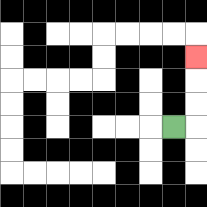{'start': '[7, 5]', 'end': '[8, 2]', 'path_directions': 'R,U,U,U', 'path_coordinates': '[[7, 5], [8, 5], [8, 4], [8, 3], [8, 2]]'}